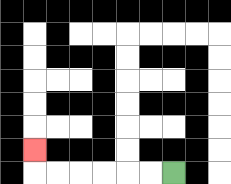{'start': '[7, 7]', 'end': '[1, 6]', 'path_directions': 'L,L,L,L,L,L,U', 'path_coordinates': '[[7, 7], [6, 7], [5, 7], [4, 7], [3, 7], [2, 7], [1, 7], [1, 6]]'}